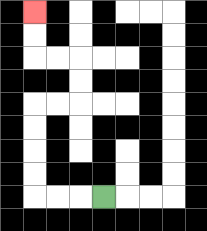{'start': '[4, 8]', 'end': '[1, 0]', 'path_directions': 'L,L,L,U,U,U,U,R,R,U,U,L,L,U,U', 'path_coordinates': '[[4, 8], [3, 8], [2, 8], [1, 8], [1, 7], [1, 6], [1, 5], [1, 4], [2, 4], [3, 4], [3, 3], [3, 2], [2, 2], [1, 2], [1, 1], [1, 0]]'}